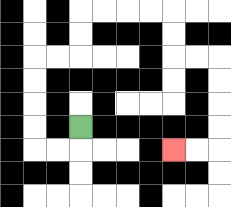{'start': '[3, 5]', 'end': '[7, 6]', 'path_directions': 'D,L,L,U,U,U,U,R,R,U,U,R,R,R,R,D,D,R,R,D,D,D,D,L,L', 'path_coordinates': '[[3, 5], [3, 6], [2, 6], [1, 6], [1, 5], [1, 4], [1, 3], [1, 2], [2, 2], [3, 2], [3, 1], [3, 0], [4, 0], [5, 0], [6, 0], [7, 0], [7, 1], [7, 2], [8, 2], [9, 2], [9, 3], [9, 4], [9, 5], [9, 6], [8, 6], [7, 6]]'}